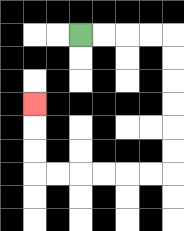{'start': '[3, 1]', 'end': '[1, 4]', 'path_directions': 'R,R,R,R,D,D,D,D,D,D,L,L,L,L,L,L,U,U,U', 'path_coordinates': '[[3, 1], [4, 1], [5, 1], [6, 1], [7, 1], [7, 2], [7, 3], [7, 4], [7, 5], [7, 6], [7, 7], [6, 7], [5, 7], [4, 7], [3, 7], [2, 7], [1, 7], [1, 6], [1, 5], [1, 4]]'}